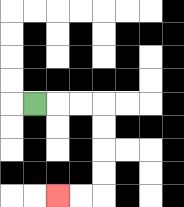{'start': '[1, 4]', 'end': '[2, 8]', 'path_directions': 'R,R,R,D,D,D,D,L,L', 'path_coordinates': '[[1, 4], [2, 4], [3, 4], [4, 4], [4, 5], [4, 6], [4, 7], [4, 8], [3, 8], [2, 8]]'}